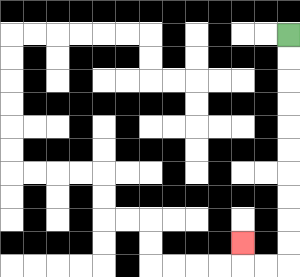{'start': '[12, 1]', 'end': '[10, 10]', 'path_directions': 'D,D,D,D,D,D,D,D,D,D,L,L,U', 'path_coordinates': '[[12, 1], [12, 2], [12, 3], [12, 4], [12, 5], [12, 6], [12, 7], [12, 8], [12, 9], [12, 10], [12, 11], [11, 11], [10, 11], [10, 10]]'}